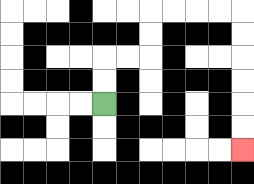{'start': '[4, 4]', 'end': '[10, 6]', 'path_directions': 'U,U,R,R,U,U,R,R,R,R,D,D,D,D,D,D', 'path_coordinates': '[[4, 4], [4, 3], [4, 2], [5, 2], [6, 2], [6, 1], [6, 0], [7, 0], [8, 0], [9, 0], [10, 0], [10, 1], [10, 2], [10, 3], [10, 4], [10, 5], [10, 6]]'}